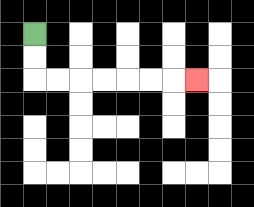{'start': '[1, 1]', 'end': '[8, 3]', 'path_directions': 'D,D,R,R,R,R,R,R,R', 'path_coordinates': '[[1, 1], [1, 2], [1, 3], [2, 3], [3, 3], [4, 3], [5, 3], [6, 3], [7, 3], [8, 3]]'}